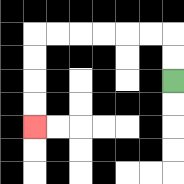{'start': '[7, 3]', 'end': '[1, 5]', 'path_directions': 'U,U,L,L,L,L,L,L,D,D,D,D', 'path_coordinates': '[[7, 3], [7, 2], [7, 1], [6, 1], [5, 1], [4, 1], [3, 1], [2, 1], [1, 1], [1, 2], [1, 3], [1, 4], [1, 5]]'}